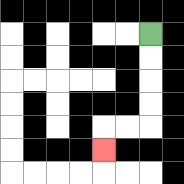{'start': '[6, 1]', 'end': '[4, 6]', 'path_directions': 'D,D,D,D,L,L,D', 'path_coordinates': '[[6, 1], [6, 2], [6, 3], [6, 4], [6, 5], [5, 5], [4, 5], [4, 6]]'}